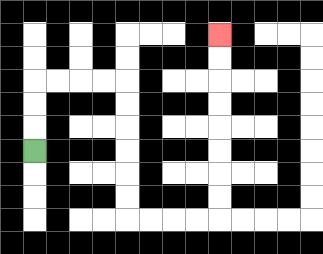{'start': '[1, 6]', 'end': '[9, 1]', 'path_directions': 'U,U,U,R,R,R,R,D,D,D,D,D,D,R,R,R,R,U,U,U,U,U,U,U,U', 'path_coordinates': '[[1, 6], [1, 5], [1, 4], [1, 3], [2, 3], [3, 3], [4, 3], [5, 3], [5, 4], [5, 5], [5, 6], [5, 7], [5, 8], [5, 9], [6, 9], [7, 9], [8, 9], [9, 9], [9, 8], [9, 7], [9, 6], [9, 5], [9, 4], [9, 3], [9, 2], [9, 1]]'}